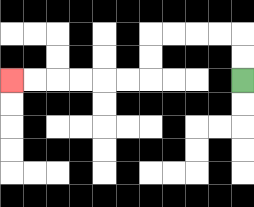{'start': '[10, 3]', 'end': '[0, 3]', 'path_directions': 'U,U,L,L,L,L,D,D,L,L,L,L,L,L', 'path_coordinates': '[[10, 3], [10, 2], [10, 1], [9, 1], [8, 1], [7, 1], [6, 1], [6, 2], [6, 3], [5, 3], [4, 3], [3, 3], [2, 3], [1, 3], [0, 3]]'}